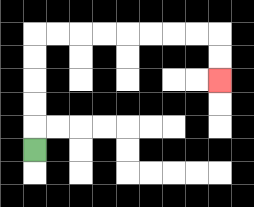{'start': '[1, 6]', 'end': '[9, 3]', 'path_directions': 'U,U,U,U,U,R,R,R,R,R,R,R,R,D,D', 'path_coordinates': '[[1, 6], [1, 5], [1, 4], [1, 3], [1, 2], [1, 1], [2, 1], [3, 1], [4, 1], [5, 1], [6, 1], [7, 1], [8, 1], [9, 1], [9, 2], [9, 3]]'}